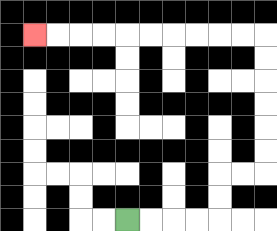{'start': '[5, 9]', 'end': '[1, 1]', 'path_directions': 'R,R,R,R,U,U,R,R,U,U,U,U,U,U,L,L,L,L,L,L,L,L,L,L', 'path_coordinates': '[[5, 9], [6, 9], [7, 9], [8, 9], [9, 9], [9, 8], [9, 7], [10, 7], [11, 7], [11, 6], [11, 5], [11, 4], [11, 3], [11, 2], [11, 1], [10, 1], [9, 1], [8, 1], [7, 1], [6, 1], [5, 1], [4, 1], [3, 1], [2, 1], [1, 1]]'}